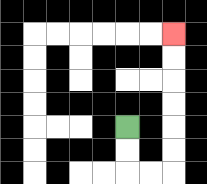{'start': '[5, 5]', 'end': '[7, 1]', 'path_directions': 'D,D,R,R,U,U,U,U,U,U', 'path_coordinates': '[[5, 5], [5, 6], [5, 7], [6, 7], [7, 7], [7, 6], [7, 5], [7, 4], [7, 3], [7, 2], [7, 1]]'}